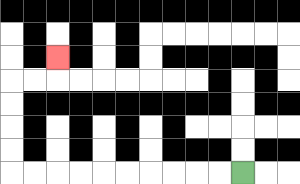{'start': '[10, 7]', 'end': '[2, 2]', 'path_directions': 'L,L,L,L,L,L,L,L,L,L,U,U,U,U,R,R,U', 'path_coordinates': '[[10, 7], [9, 7], [8, 7], [7, 7], [6, 7], [5, 7], [4, 7], [3, 7], [2, 7], [1, 7], [0, 7], [0, 6], [0, 5], [0, 4], [0, 3], [1, 3], [2, 3], [2, 2]]'}